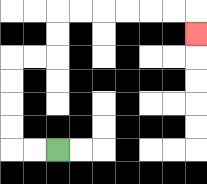{'start': '[2, 6]', 'end': '[8, 1]', 'path_directions': 'L,L,U,U,U,U,R,R,U,U,R,R,R,R,R,R,D', 'path_coordinates': '[[2, 6], [1, 6], [0, 6], [0, 5], [0, 4], [0, 3], [0, 2], [1, 2], [2, 2], [2, 1], [2, 0], [3, 0], [4, 0], [5, 0], [6, 0], [7, 0], [8, 0], [8, 1]]'}